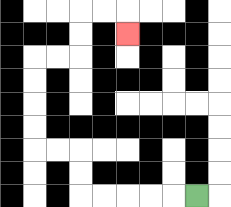{'start': '[8, 8]', 'end': '[5, 1]', 'path_directions': 'L,L,L,L,L,U,U,L,L,U,U,U,U,R,R,U,U,R,R,D', 'path_coordinates': '[[8, 8], [7, 8], [6, 8], [5, 8], [4, 8], [3, 8], [3, 7], [3, 6], [2, 6], [1, 6], [1, 5], [1, 4], [1, 3], [1, 2], [2, 2], [3, 2], [3, 1], [3, 0], [4, 0], [5, 0], [5, 1]]'}